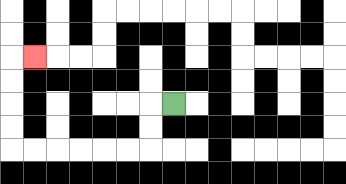{'start': '[7, 4]', 'end': '[1, 2]', 'path_directions': 'L,D,D,L,L,L,L,L,L,U,U,U,U,R', 'path_coordinates': '[[7, 4], [6, 4], [6, 5], [6, 6], [5, 6], [4, 6], [3, 6], [2, 6], [1, 6], [0, 6], [0, 5], [0, 4], [0, 3], [0, 2], [1, 2]]'}